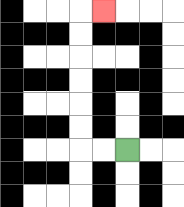{'start': '[5, 6]', 'end': '[4, 0]', 'path_directions': 'L,L,U,U,U,U,U,U,R', 'path_coordinates': '[[5, 6], [4, 6], [3, 6], [3, 5], [3, 4], [3, 3], [3, 2], [3, 1], [3, 0], [4, 0]]'}